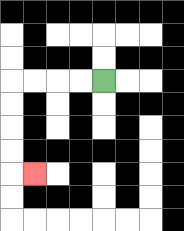{'start': '[4, 3]', 'end': '[1, 7]', 'path_directions': 'L,L,L,L,D,D,D,D,R', 'path_coordinates': '[[4, 3], [3, 3], [2, 3], [1, 3], [0, 3], [0, 4], [0, 5], [0, 6], [0, 7], [1, 7]]'}